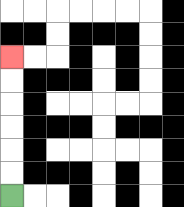{'start': '[0, 8]', 'end': '[0, 2]', 'path_directions': 'U,U,U,U,U,U', 'path_coordinates': '[[0, 8], [0, 7], [0, 6], [0, 5], [0, 4], [0, 3], [0, 2]]'}